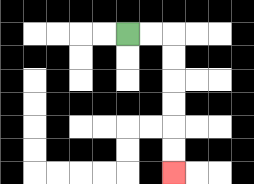{'start': '[5, 1]', 'end': '[7, 7]', 'path_directions': 'R,R,D,D,D,D,D,D', 'path_coordinates': '[[5, 1], [6, 1], [7, 1], [7, 2], [7, 3], [7, 4], [7, 5], [7, 6], [7, 7]]'}